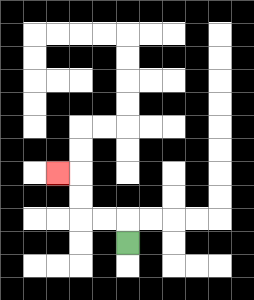{'start': '[5, 10]', 'end': '[2, 7]', 'path_directions': 'U,L,L,U,U,L', 'path_coordinates': '[[5, 10], [5, 9], [4, 9], [3, 9], [3, 8], [3, 7], [2, 7]]'}